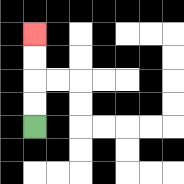{'start': '[1, 5]', 'end': '[1, 1]', 'path_directions': 'U,U,U,U', 'path_coordinates': '[[1, 5], [1, 4], [1, 3], [1, 2], [1, 1]]'}